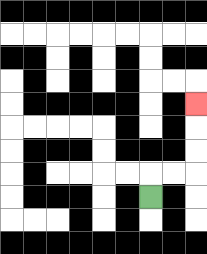{'start': '[6, 8]', 'end': '[8, 4]', 'path_directions': 'U,R,R,U,U,U', 'path_coordinates': '[[6, 8], [6, 7], [7, 7], [8, 7], [8, 6], [8, 5], [8, 4]]'}